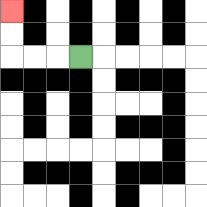{'start': '[3, 2]', 'end': '[0, 0]', 'path_directions': 'L,L,L,U,U', 'path_coordinates': '[[3, 2], [2, 2], [1, 2], [0, 2], [0, 1], [0, 0]]'}